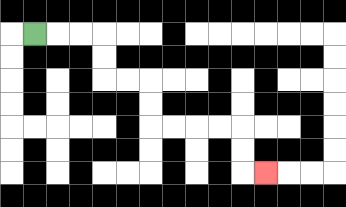{'start': '[1, 1]', 'end': '[11, 7]', 'path_directions': 'R,R,R,D,D,R,R,D,D,R,R,R,R,D,D,R', 'path_coordinates': '[[1, 1], [2, 1], [3, 1], [4, 1], [4, 2], [4, 3], [5, 3], [6, 3], [6, 4], [6, 5], [7, 5], [8, 5], [9, 5], [10, 5], [10, 6], [10, 7], [11, 7]]'}